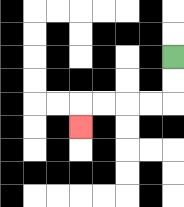{'start': '[7, 2]', 'end': '[3, 5]', 'path_directions': 'D,D,L,L,L,L,D', 'path_coordinates': '[[7, 2], [7, 3], [7, 4], [6, 4], [5, 4], [4, 4], [3, 4], [3, 5]]'}